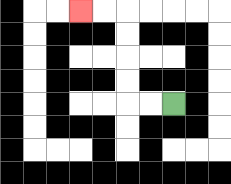{'start': '[7, 4]', 'end': '[3, 0]', 'path_directions': 'L,L,U,U,U,U,L,L', 'path_coordinates': '[[7, 4], [6, 4], [5, 4], [5, 3], [5, 2], [5, 1], [5, 0], [4, 0], [3, 0]]'}